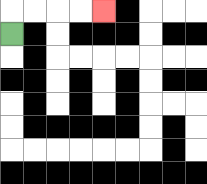{'start': '[0, 1]', 'end': '[4, 0]', 'path_directions': 'U,R,R,R,R', 'path_coordinates': '[[0, 1], [0, 0], [1, 0], [2, 0], [3, 0], [4, 0]]'}